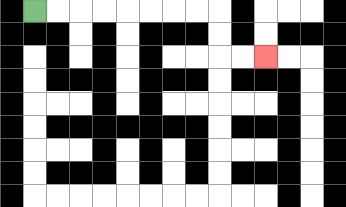{'start': '[1, 0]', 'end': '[11, 2]', 'path_directions': 'R,R,R,R,R,R,R,R,D,D,R,R', 'path_coordinates': '[[1, 0], [2, 0], [3, 0], [4, 0], [5, 0], [6, 0], [7, 0], [8, 0], [9, 0], [9, 1], [9, 2], [10, 2], [11, 2]]'}